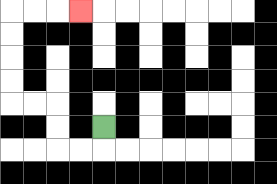{'start': '[4, 5]', 'end': '[3, 0]', 'path_directions': 'D,L,L,U,U,L,L,U,U,U,U,R,R,R', 'path_coordinates': '[[4, 5], [4, 6], [3, 6], [2, 6], [2, 5], [2, 4], [1, 4], [0, 4], [0, 3], [0, 2], [0, 1], [0, 0], [1, 0], [2, 0], [3, 0]]'}